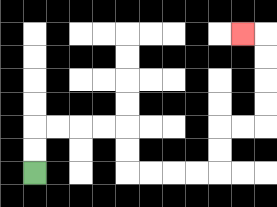{'start': '[1, 7]', 'end': '[10, 1]', 'path_directions': 'U,U,R,R,R,R,D,D,R,R,R,R,U,U,R,R,U,U,U,U,L', 'path_coordinates': '[[1, 7], [1, 6], [1, 5], [2, 5], [3, 5], [4, 5], [5, 5], [5, 6], [5, 7], [6, 7], [7, 7], [8, 7], [9, 7], [9, 6], [9, 5], [10, 5], [11, 5], [11, 4], [11, 3], [11, 2], [11, 1], [10, 1]]'}